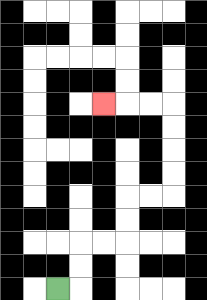{'start': '[2, 12]', 'end': '[4, 4]', 'path_directions': 'R,U,U,R,R,U,U,R,R,U,U,U,U,L,L,L', 'path_coordinates': '[[2, 12], [3, 12], [3, 11], [3, 10], [4, 10], [5, 10], [5, 9], [5, 8], [6, 8], [7, 8], [7, 7], [7, 6], [7, 5], [7, 4], [6, 4], [5, 4], [4, 4]]'}